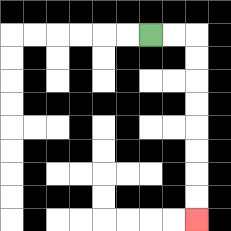{'start': '[6, 1]', 'end': '[8, 9]', 'path_directions': 'R,R,D,D,D,D,D,D,D,D', 'path_coordinates': '[[6, 1], [7, 1], [8, 1], [8, 2], [8, 3], [8, 4], [8, 5], [8, 6], [8, 7], [8, 8], [8, 9]]'}